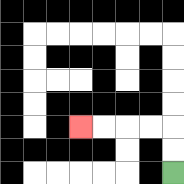{'start': '[7, 7]', 'end': '[3, 5]', 'path_directions': 'U,U,L,L,L,L', 'path_coordinates': '[[7, 7], [7, 6], [7, 5], [6, 5], [5, 5], [4, 5], [3, 5]]'}